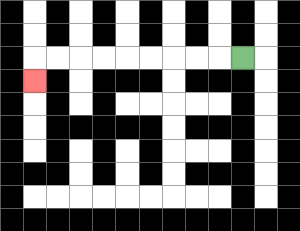{'start': '[10, 2]', 'end': '[1, 3]', 'path_directions': 'L,L,L,L,L,L,L,L,L,D', 'path_coordinates': '[[10, 2], [9, 2], [8, 2], [7, 2], [6, 2], [5, 2], [4, 2], [3, 2], [2, 2], [1, 2], [1, 3]]'}